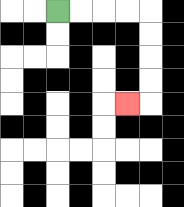{'start': '[2, 0]', 'end': '[5, 4]', 'path_directions': 'R,R,R,R,D,D,D,D,L', 'path_coordinates': '[[2, 0], [3, 0], [4, 0], [5, 0], [6, 0], [6, 1], [6, 2], [6, 3], [6, 4], [5, 4]]'}